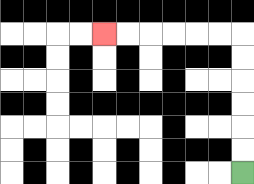{'start': '[10, 7]', 'end': '[4, 1]', 'path_directions': 'U,U,U,U,U,U,L,L,L,L,L,L', 'path_coordinates': '[[10, 7], [10, 6], [10, 5], [10, 4], [10, 3], [10, 2], [10, 1], [9, 1], [8, 1], [7, 1], [6, 1], [5, 1], [4, 1]]'}